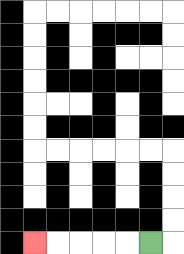{'start': '[6, 10]', 'end': '[1, 10]', 'path_directions': 'L,L,L,L,L', 'path_coordinates': '[[6, 10], [5, 10], [4, 10], [3, 10], [2, 10], [1, 10]]'}